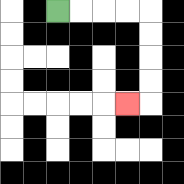{'start': '[2, 0]', 'end': '[5, 4]', 'path_directions': 'R,R,R,R,D,D,D,D,L', 'path_coordinates': '[[2, 0], [3, 0], [4, 0], [5, 0], [6, 0], [6, 1], [6, 2], [6, 3], [6, 4], [5, 4]]'}